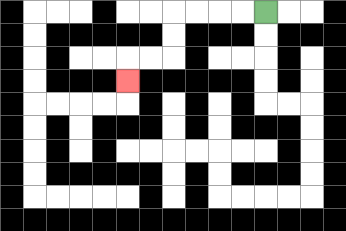{'start': '[11, 0]', 'end': '[5, 3]', 'path_directions': 'L,L,L,L,D,D,L,L,D', 'path_coordinates': '[[11, 0], [10, 0], [9, 0], [8, 0], [7, 0], [7, 1], [7, 2], [6, 2], [5, 2], [5, 3]]'}